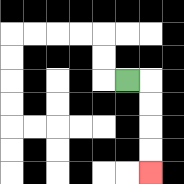{'start': '[5, 3]', 'end': '[6, 7]', 'path_directions': 'R,D,D,D,D', 'path_coordinates': '[[5, 3], [6, 3], [6, 4], [6, 5], [6, 6], [6, 7]]'}